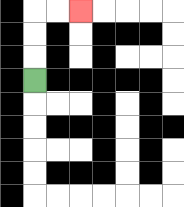{'start': '[1, 3]', 'end': '[3, 0]', 'path_directions': 'U,U,U,R,R', 'path_coordinates': '[[1, 3], [1, 2], [1, 1], [1, 0], [2, 0], [3, 0]]'}